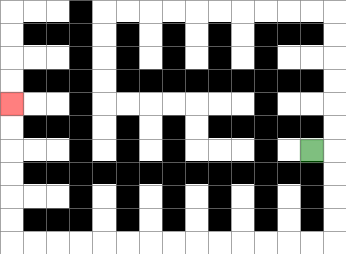{'start': '[13, 6]', 'end': '[0, 4]', 'path_directions': 'R,D,D,D,D,L,L,L,L,L,L,L,L,L,L,L,L,L,L,U,U,U,U,U,U', 'path_coordinates': '[[13, 6], [14, 6], [14, 7], [14, 8], [14, 9], [14, 10], [13, 10], [12, 10], [11, 10], [10, 10], [9, 10], [8, 10], [7, 10], [6, 10], [5, 10], [4, 10], [3, 10], [2, 10], [1, 10], [0, 10], [0, 9], [0, 8], [0, 7], [0, 6], [0, 5], [0, 4]]'}